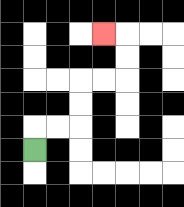{'start': '[1, 6]', 'end': '[4, 1]', 'path_directions': 'U,R,R,U,U,R,R,U,U,L', 'path_coordinates': '[[1, 6], [1, 5], [2, 5], [3, 5], [3, 4], [3, 3], [4, 3], [5, 3], [5, 2], [5, 1], [4, 1]]'}